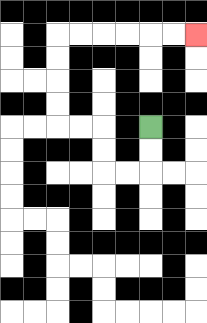{'start': '[6, 5]', 'end': '[8, 1]', 'path_directions': 'D,D,L,L,U,U,L,L,U,U,U,U,R,R,R,R,R,R', 'path_coordinates': '[[6, 5], [6, 6], [6, 7], [5, 7], [4, 7], [4, 6], [4, 5], [3, 5], [2, 5], [2, 4], [2, 3], [2, 2], [2, 1], [3, 1], [4, 1], [5, 1], [6, 1], [7, 1], [8, 1]]'}